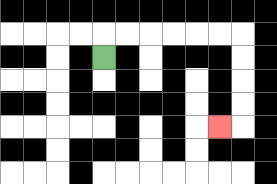{'start': '[4, 2]', 'end': '[9, 5]', 'path_directions': 'U,R,R,R,R,R,R,D,D,D,D,L', 'path_coordinates': '[[4, 2], [4, 1], [5, 1], [6, 1], [7, 1], [8, 1], [9, 1], [10, 1], [10, 2], [10, 3], [10, 4], [10, 5], [9, 5]]'}